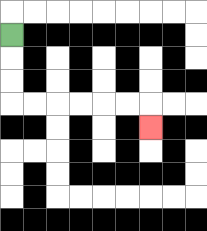{'start': '[0, 1]', 'end': '[6, 5]', 'path_directions': 'D,D,D,R,R,R,R,R,R,D', 'path_coordinates': '[[0, 1], [0, 2], [0, 3], [0, 4], [1, 4], [2, 4], [3, 4], [4, 4], [5, 4], [6, 4], [6, 5]]'}